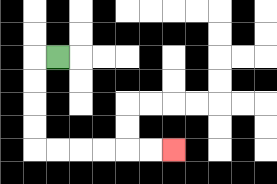{'start': '[2, 2]', 'end': '[7, 6]', 'path_directions': 'L,D,D,D,D,R,R,R,R,R,R', 'path_coordinates': '[[2, 2], [1, 2], [1, 3], [1, 4], [1, 5], [1, 6], [2, 6], [3, 6], [4, 6], [5, 6], [6, 6], [7, 6]]'}